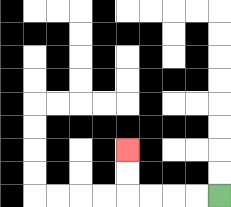{'start': '[9, 8]', 'end': '[5, 6]', 'path_directions': 'L,L,L,L,U,U', 'path_coordinates': '[[9, 8], [8, 8], [7, 8], [6, 8], [5, 8], [5, 7], [5, 6]]'}